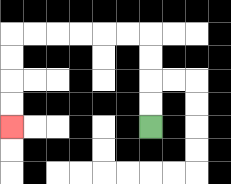{'start': '[6, 5]', 'end': '[0, 5]', 'path_directions': 'U,U,U,U,L,L,L,L,L,L,D,D,D,D', 'path_coordinates': '[[6, 5], [6, 4], [6, 3], [6, 2], [6, 1], [5, 1], [4, 1], [3, 1], [2, 1], [1, 1], [0, 1], [0, 2], [0, 3], [0, 4], [0, 5]]'}